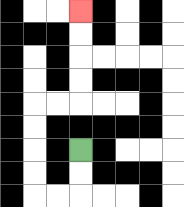{'start': '[3, 6]', 'end': '[3, 0]', 'path_directions': 'D,D,L,L,U,U,U,U,R,R,U,U,U,U', 'path_coordinates': '[[3, 6], [3, 7], [3, 8], [2, 8], [1, 8], [1, 7], [1, 6], [1, 5], [1, 4], [2, 4], [3, 4], [3, 3], [3, 2], [3, 1], [3, 0]]'}